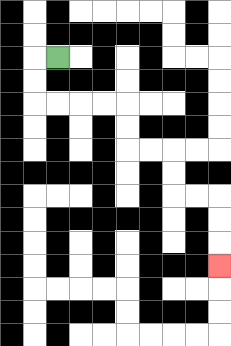{'start': '[2, 2]', 'end': '[9, 11]', 'path_directions': 'L,D,D,R,R,R,R,D,D,R,R,D,D,R,R,D,D,D', 'path_coordinates': '[[2, 2], [1, 2], [1, 3], [1, 4], [2, 4], [3, 4], [4, 4], [5, 4], [5, 5], [5, 6], [6, 6], [7, 6], [7, 7], [7, 8], [8, 8], [9, 8], [9, 9], [9, 10], [9, 11]]'}